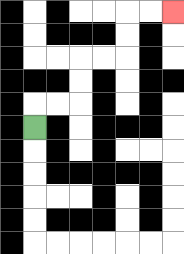{'start': '[1, 5]', 'end': '[7, 0]', 'path_directions': 'U,R,R,U,U,R,R,U,U,R,R', 'path_coordinates': '[[1, 5], [1, 4], [2, 4], [3, 4], [3, 3], [3, 2], [4, 2], [5, 2], [5, 1], [5, 0], [6, 0], [7, 0]]'}